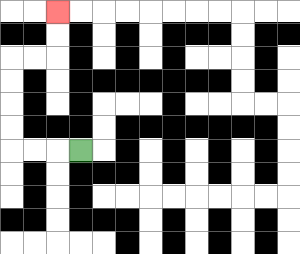{'start': '[3, 6]', 'end': '[2, 0]', 'path_directions': 'L,L,L,U,U,U,U,R,R,U,U', 'path_coordinates': '[[3, 6], [2, 6], [1, 6], [0, 6], [0, 5], [0, 4], [0, 3], [0, 2], [1, 2], [2, 2], [2, 1], [2, 0]]'}